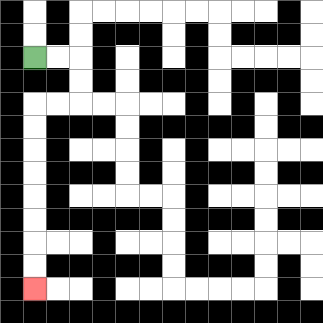{'start': '[1, 2]', 'end': '[1, 12]', 'path_directions': 'R,R,D,D,L,L,D,D,D,D,D,D,D,D', 'path_coordinates': '[[1, 2], [2, 2], [3, 2], [3, 3], [3, 4], [2, 4], [1, 4], [1, 5], [1, 6], [1, 7], [1, 8], [1, 9], [1, 10], [1, 11], [1, 12]]'}